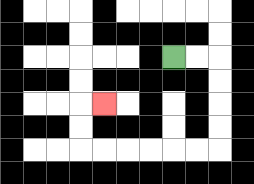{'start': '[7, 2]', 'end': '[4, 4]', 'path_directions': 'R,R,D,D,D,D,L,L,L,L,L,L,U,U,R', 'path_coordinates': '[[7, 2], [8, 2], [9, 2], [9, 3], [9, 4], [9, 5], [9, 6], [8, 6], [7, 6], [6, 6], [5, 6], [4, 6], [3, 6], [3, 5], [3, 4], [4, 4]]'}